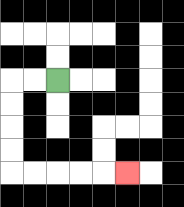{'start': '[2, 3]', 'end': '[5, 7]', 'path_directions': 'L,L,D,D,D,D,R,R,R,R,R', 'path_coordinates': '[[2, 3], [1, 3], [0, 3], [0, 4], [0, 5], [0, 6], [0, 7], [1, 7], [2, 7], [3, 7], [4, 7], [5, 7]]'}